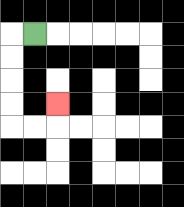{'start': '[1, 1]', 'end': '[2, 4]', 'path_directions': 'L,D,D,D,D,R,R,U', 'path_coordinates': '[[1, 1], [0, 1], [0, 2], [0, 3], [0, 4], [0, 5], [1, 5], [2, 5], [2, 4]]'}